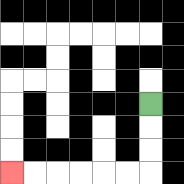{'start': '[6, 4]', 'end': '[0, 7]', 'path_directions': 'D,D,D,L,L,L,L,L,L', 'path_coordinates': '[[6, 4], [6, 5], [6, 6], [6, 7], [5, 7], [4, 7], [3, 7], [2, 7], [1, 7], [0, 7]]'}